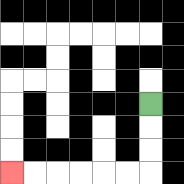{'start': '[6, 4]', 'end': '[0, 7]', 'path_directions': 'D,D,D,L,L,L,L,L,L', 'path_coordinates': '[[6, 4], [6, 5], [6, 6], [6, 7], [5, 7], [4, 7], [3, 7], [2, 7], [1, 7], [0, 7]]'}